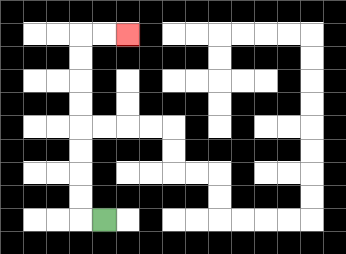{'start': '[4, 9]', 'end': '[5, 1]', 'path_directions': 'L,U,U,U,U,U,U,U,U,R,R', 'path_coordinates': '[[4, 9], [3, 9], [3, 8], [3, 7], [3, 6], [3, 5], [3, 4], [3, 3], [3, 2], [3, 1], [4, 1], [5, 1]]'}